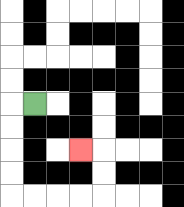{'start': '[1, 4]', 'end': '[3, 6]', 'path_directions': 'L,D,D,D,D,R,R,R,R,U,U,L', 'path_coordinates': '[[1, 4], [0, 4], [0, 5], [0, 6], [0, 7], [0, 8], [1, 8], [2, 8], [3, 8], [4, 8], [4, 7], [4, 6], [3, 6]]'}